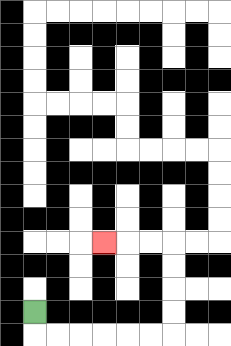{'start': '[1, 13]', 'end': '[4, 10]', 'path_directions': 'D,R,R,R,R,R,R,U,U,U,U,L,L,L', 'path_coordinates': '[[1, 13], [1, 14], [2, 14], [3, 14], [4, 14], [5, 14], [6, 14], [7, 14], [7, 13], [7, 12], [7, 11], [7, 10], [6, 10], [5, 10], [4, 10]]'}